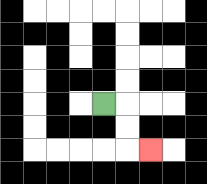{'start': '[4, 4]', 'end': '[6, 6]', 'path_directions': 'R,D,D,R', 'path_coordinates': '[[4, 4], [5, 4], [5, 5], [5, 6], [6, 6]]'}